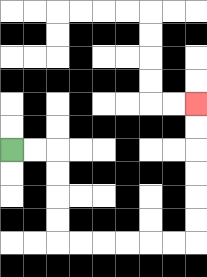{'start': '[0, 6]', 'end': '[8, 4]', 'path_directions': 'R,R,D,D,D,D,R,R,R,R,R,R,U,U,U,U,U,U', 'path_coordinates': '[[0, 6], [1, 6], [2, 6], [2, 7], [2, 8], [2, 9], [2, 10], [3, 10], [4, 10], [5, 10], [6, 10], [7, 10], [8, 10], [8, 9], [8, 8], [8, 7], [8, 6], [8, 5], [8, 4]]'}